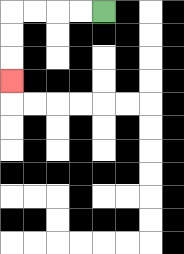{'start': '[4, 0]', 'end': '[0, 3]', 'path_directions': 'L,L,L,L,D,D,D', 'path_coordinates': '[[4, 0], [3, 0], [2, 0], [1, 0], [0, 0], [0, 1], [0, 2], [0, 3]]'}